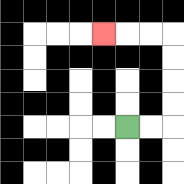{'start': '[5, 5]', 'end': '[4, 1]', 'path_directions': 'R,R,U,U,U,U,L,L,L', 'path_coordinates': '[[5, 5], [6, 5], [7, 5], [7, 4], [7, 3], [7, 2], [7, 1], [6, 1], [5, 1], [4, 1]]'}